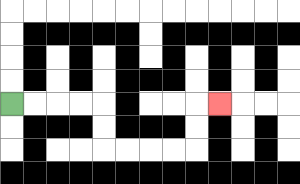{'start': '[0, 4]', 'end': '[9, 4]', 'path_directions': 'R,R,R,R,D,D,R,R,R,R,U,U,R', 'path_coordinates': '[[0, 4], [1, 4], [2, 4], [3, 4], [4, 4], [4, 5], [4, 6], [5, 6], [6, 6], [7, 6], [8, 6], [8, 5], [8, 4], [9, 4]]'}